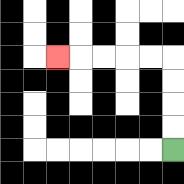{'start': '[7, 6]', 'end': '[2, 2]', 'path_directions': 'U,U,U,U,L,L,L,L,L', 'path_coordinates': '[[7, 6], [7, 5], [7, 4], [7, 3], [7, 2], [6, 2], [5, 2], [4, 2], [3, 2], [2, 2]]'}